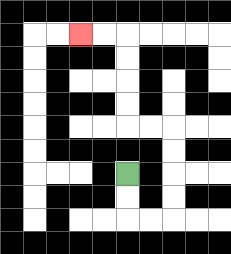{'start': '[5, 7]', 'end': '[3, 1]', 'path_directions': 'D,D,R,R,U,U,U,U,L,L,U,U,U,U,L,L', 'path_coordinates': '[[5, 7], [5, 8], [5, 9], [6, 9], [7, 9], [7, 8], [7, 7], [7, 6], [7, 5], [6, 5], [5, 5], [5, 4], [5, 3], [5, 2], [5, 1], [4, 1], [3, 1]]'}